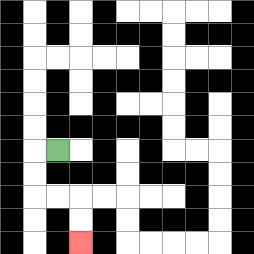{'start': '[2, 6]', 'end': '[3, 10]', 'path_directions': 'L,D,D,R,R,D,D', 'path_coordinates': '[[2, 6], [1, 6], [1, 7], [1, 8], [2, 8], [3, 8], [3, 9], [3, 10]]'}